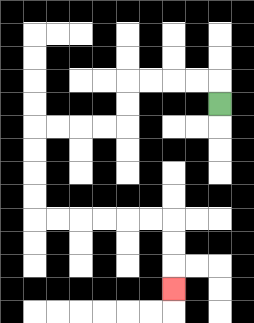{'start': '[9, 4]', 'end': '[7, 12]', 'path_directions': 'U,L,L,L,L,D,D,L,L,L,L,D,D,D,D,R,R,R,R,R,R,D,D,D', 'path_coordinates': '[[9, 4], [9, 3], [8, 3], [7, 3], [6, 3], [5, 3], [5, 4], [5, 5], [4, 5], [3, 5], [2, 5], [1, 5], [1, 6], [1, 7], [1, 8], [1, 9], [2, 9], [3, 9], [4, 9], [5, 9], [6, 9], [7, 9], [7, 10], [7, 11], [7, 12]]'}